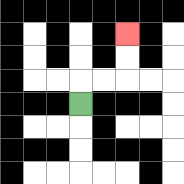{'start': '[3, 4]', 'end': '[5, 1]', 'path_directions': 'U,R,R,U,U', 'path_coordinates': '[[3, 4], [3, 3], [4, 3], [5, 3], [5, 2], [5, 1]]'}